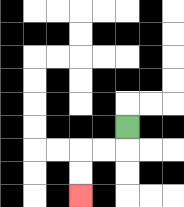{'start': '[5, 5]', 'end': '[3, 8]', 'path_directions': 'D,L,L,D,D', 'path_coordinates': '[[5, 5], [5, 6], [4, 6], [3, 6], [3, 7], [3, 8]]'}